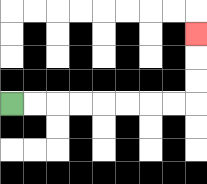{'start': '[0, 4]', 'end': '[8, 1]', 'path_directions': 'R,R,R,R,R,R,R,R,U,U,U', 'path_coordinates': '[[0, 4], [1, 4], [2, 4], [3, 4], [4, 4], [5, 4], [6, 4], [7, 4], [8, 4], [8, 3], [8, 2], [8, 1]]'}